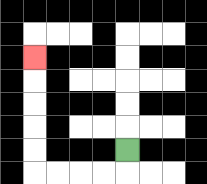{'start': '[5, 6]', 'end': '[1, 2]', 'path_directions': 'D,L,L,L,L,U,U,U,U,U', 'path_coordinates': '[[5, 6], [5, 7], [4, 7], [3, 7], [2, 7], [1, 7], [1, 6], [1, 5], [1, 4], [1, 3], [1, 2]]'}